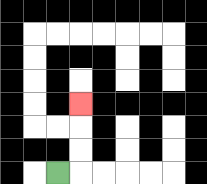{'start': '[2, 7]', 'end': '[3, 4]', 'path_directions': 'R,U,U,U', 'path_coordinates': '[[2, 7], [3, 7], [3, 6], [3, 5], [3, 4]]'}